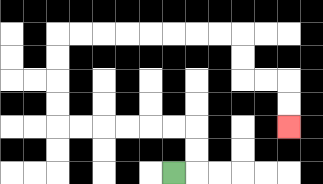{'start': '[7, 7]', 'end': '[12, 5]', 'path_directions': 'R,U,U,L,L,L,L,L,L,U,U,U,U,R,R,R,R,R,R,R,R,D,D,R,R,D,D', 'path_coordinates': '[[7, 7], [8, 7], [8, 6], [8, 5], [7, 5], [6, 5], [5, 5], [4, 5], [3, 5], [2, 5], [2, 4], [2, 3], [2, 2], [2, 1], [3, 1], [4, 1], [5, 1], [6, 1], [7, 1], [8, 1], [9, 1], [10, 1], [10, 2], [10, 3], [11, 3], [12, 3], [12, 4], [12, 5]]'}